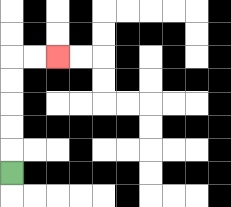{'start': '[0, 7]', 'end': '[2, 2]', 'path_directions': 'U,U,U,U,U,R,R', 'path_coordinates': '[[0, 7], [0, 6], [0, 5], [0, 4], [0, 3], [0, 2], [1, 2], [2, 2]]'}